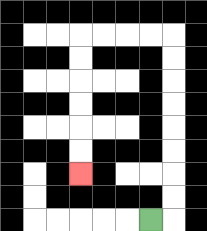{'start': '[6, 9]', 'end': '[3, 7]', 'path_directions': 'R,U,U,U,U,U,U,U,U,L,L,L,L,D,D,D,D,D,D', 'path_coordinates': '[[6, 9], [7, 9], [7, 8], [7, 7], [7, 6], [7, 5], [7, 4], [7, 3], [7, 2], [7, 1], [6, 1], [5, 1], [4, 1], [3, 1], [3, 2], [3, 3], [3, 4], [3, 5], [3, 6], [3, 7]]'}